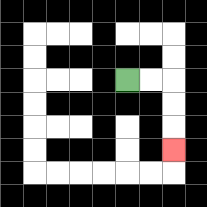{'start': '[5, 3]', 'end': '[7, 6]', 'path_directions': 'R,R,D,D,D', 'path_coordinates': '[[5, 3], [6, 3], [7, 3], [7, 4], [7, 5], [7, 6]]'}